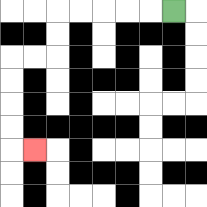{'start': '[7, 0]', 'end': '[1, 6]', 'path_directions': 'L,L,L,L,L,D,D,L,L,D,D,D,D,R', 'path_coordinates': '[[7, 0], [6, 0], [5, 0], [4, 0], [3, 0], [2, 0], [2, 1], [2, 2], [1, 2], [0, 2], [0, 3], [0, 4], [0, 5], [0, 6], [1, 6]]'}